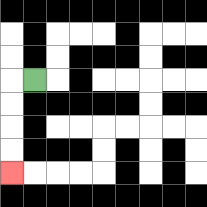{'start': '[1, 3]', 'end': '[0, 7]', 'path_directions': 'L,D,D,D,D', 'path_coordinates': '[[1, 3], [0, 3], [0, 4], [0, 5], [0, 6], [0, 7]]'}